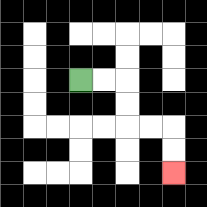{'start': '[3, 3]', 'end': '[7, 7]', 'path_directions': 'R,R,D,D,R,R,D,D', 'path_coordinates': '[[3, 3], [4, 3], [5, 3], [5, 4], [5, 5], [6, 5], [7, 5], [7, 6], [7, 7]]'}